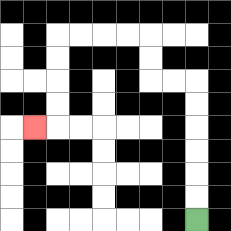{'start': '[8, 9]', 'end': '[1, 5]', 'path_directions': 'U,U,U,U,U,U,L,L,U,U,L,L,L,L,D,D,D,D,L', 'path_coordinates': '[[8, 9], [8, 8], [8, 7], [8, 6], [8, 5], [8, 4], [8, 3], [7, 3], [6, 3], [6, 2], [6, 1], [5, 1], [4, 1], [3, 1], [2, 1], [2, 2], [2, 3], [2, 4], [2, 5], [1, 5]]'}